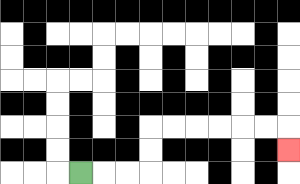{'start': '[3, 7]', 'end': '[12, 6]', 'path_directions': 'R,R,R,U,U,R,R,R,R,R,R,D', 'path_coordinates': '[[3, 7], [4, 7], [5, 7], [6, 7], [6, 6], [6, 5], [7, 5], [8, 5], [9, 5], [10, 5], [11, 5], [12, 5], [12, 6]]'}